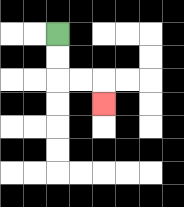{'start': '[2, 1]', 'end': '[4, 4]', 'path_directions': 'D,D,R,R,D', 'path_coordinates': '[[2, 1], [2, 2], [2, 3], [3, 3], [4, 3], [4, 4]]'}